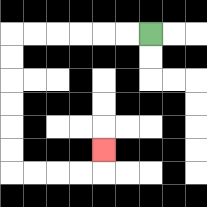{'start': '[6, 1]', 'end': '[4, 6]', 'path_directions': 'L,L,L,L,L,L,D,D,D,D,D,D,R,R,R,R,U', 'path_coordinates': '[[6, 1], [5, 1], [4, 1], [3, 1], [2, 1], [1, 1], [0, 1], [0, 2], [0, 3], [0, 4], [0, 5], [0, 6], [0, 7], [1, 7], [2, 7], [3, 7], [4, 7], [4, 6]]'}